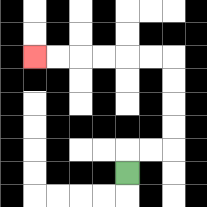{'start': '[5, 7]', 'end': '[1, 2]', 'path_directions': 'U,R,R,U,U,U,U,L,L,L,L,L,L', 'path_coordinates': '[[5, 7], [5, 6], [6, 6], [7, 6], [7, 5], [7, 4], [7, 3], [7, 2], [6, 2], [5, 2], [4, 2], [3, 2], [2, 2], [1, 2]]'}